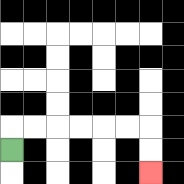{'start': '[0, 6]', 'end': '[6, 7]', 'path_directions': 'U,R,R,R,R,R,R,D,D', 'path_coordinates': '[[0, 6], [0, 5], [1, 5], [2, 5], [3, 5], [4, 5], [5, 5], [6, 5], [6, 6], [6, 7]]'}